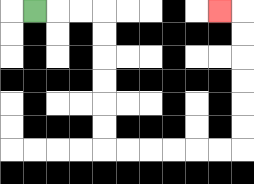{'start': '[1, 0]', 'end': '[9, 0]', 'path_directions': 'R,R,R,D,D,D,D,D,D,R,R,R,R,R,R,U,U,U,U,U,U,L', 'path_coordinates': '[[1, 0], [2, 0], [3, 0], [4, 0], [4, 1], [4, 2], [4, 3], [4, 4], [4, 5], [4, 6], [5, 6], [6, 6], [7, 6], [8, 6], [9, 6], [10, 6], [10, 5], [10, 4], [10, 3], [10, 2], [10, 1], [10, 0], [9, 0]]'}